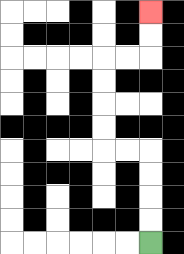{'start': '[6, 10]', 'end': '[6, 0]', 'path_directions': 'U,U,U,U,L,L,U,U,U,U,R,R,U,U', 'path_coordinates': '[[6, 10], [6, 9], [6, 8], [6, 7], [6, 6], [5, 6], [4, 6], [4, 5], [4, 4], [4, 3], [4, 2], [5, 2], [6, 2], [6, 1], [6, 0]]'}